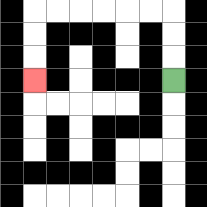{'start': '[7, 3]', 'end': '[1, 3]', 'path_directions': 'U,U,U,L,L,L,L,L,L,D,D,D', 'path_coordinates': '[[7, 3], [7, 2], [7, 1], [7, 0], [6, 0], [5, 0], [4, 0], [3, 0], [2, 0], [1, 0], [1, 1], [1, 2], [1, 3]]'}